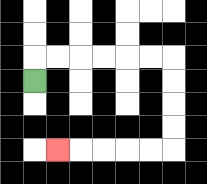{'start': '[1, 3]', 'end': '[2, 6]', 'path_directions': 'U,R,R,R,R,R,R,D,D,D,D,L,L,L,L,L', 'path_coordinates': '[[1, 3], [1, 2], [2, 2], [3, 2], [4, 2], [5, 2], [6, 2], [7, 2], [7, 3], [7, 4], [7, 5], [7, 6], [6, 6], [5, 6], [4, 6], [3, 6], [2, 6]]'}